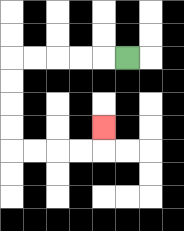{'start': '[5, 2]', 'end': '[4, 5]', 'path_directions': 'L,L,L,L,L,D,D,D,D,R,R,R,R,U', 'path_coordinates': '[[5, 2], [4, 2], [3, 2], [2, 2], [1, 2], [0, 2], [0, 3], [0, 4], [0, 5], [0, 6], [1, 6], [2, 6], [3, 6], [4, 6], [4, 5]]'}